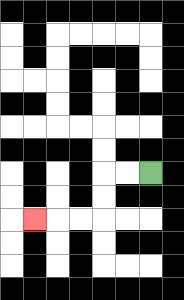{'start': '[6, 7]', 'end': '[1, 9]', 'path_directions': 'L,L,D,D,L,L,L', 'path_coordinates': '[[6, 7], [5, 7], [4, 7], [4, 8], [4, 9], [3, 9], [2, 9], [1, 9]]'}